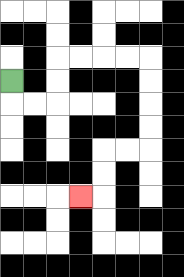{'start': '[0, 3]', 'end': '[3, 8]', 'path_directions': 'D,R,R,U,U,R,R,R,R,D,D,D,D,L,L,D,D,L', 'path_coordinates': '[[0, 3], [0, 4], [1, 4], [2, 4], [2, 3], [2, 2], [3, 2], [4, 2], [5, 2], [6, 2], [6, 3], [6, 4], [6, 5], [6, 6], [5, 6], [4, 6], [4, 7], [4, 8], [3, 8]]'}